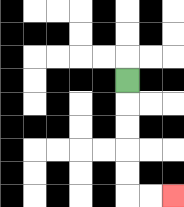{'start': '[5, 3]', 'end': '[7, 8]', 'path_directions': 'D,D,D,D,D,R,R', 'path_coordinates': '[[5, 3], [5, 4], [5, 5], [5, 6], [5, 7], [5, 8], [6, 8], [7, 8]]'}